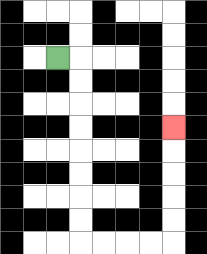{'start': '[2, 2]', 'end': '[7, 5]', 'path_directions': 'R,D,D,D,D,D,D,D,D,R,R,R,R,U,U,U,U,U', 'path_coordinates': '[[2, 2], [3, 2], [3, 3], [3, 4], [3, 5], [3, 6], [3, 7], [3, 8], [3, 9], [3, 10], [4, 10], [5, 10], [6, 10], [7, 10], [7, 9], [7, 8], [7, 7], [7, 6], [7, 5]]'}